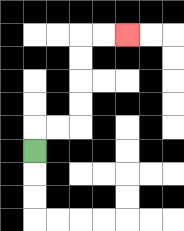{'start': '[1, 6]', 'end': '[5, 1]', 'path_directions': 'U,R,R,U,U,U,U,R,R', 'path_coordinates': '[[1, 6], [1, 5], [2, 5], [3, 5], [3, 4], [3, 3], [3, 2], [3, 1], [4, 1], [5, 1]]'}